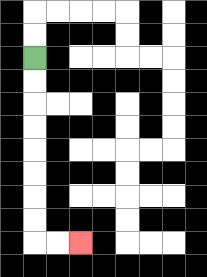{'start': '[1, 2]', 'end': '[3, 10]', 'path_directions': 'D,D,D,D,D,D,D,D,R,R', 'path_coordinates': '[[1, 2], [1, 3], [1, 4], [1, 5], [1, 6], [1, 7], [1, 8], [1, 9], [1, 10], [2, 10], [3, 10]]'}